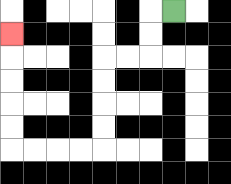{'start': '[7, 0]', 'end': '[0, 1]', 'path_directions': 'L,D,D,L,L,D,D,D,D,L,L,L,L,U,U,U,U,U', 'path_coordinates': '[[7, 0], [6, 0], [6, 1], [6, 2], [5, 2], [4, 2], [4, 3], [4, 4], [4, 5], [4, 6], [3, 6], [2, 6], [1, 6], [0, 6], [0, 5], [0, 4], [0, 3], [0, 2], [0, 1]]'}